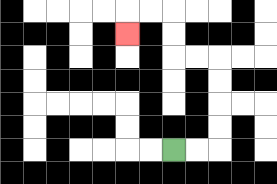{'start': '[7, 6]', 'end': '[5, 1]', 'path_directions': 'R,R,U,U,U,U,L,L,U,U,L,L,D', 'path_coordinates': '[[7, 6], [8, 6], [9, 6], [9, 5], [9, 4], [9, 3], [9, 2], [8, 2], [7, 2], [7, 1], [7, 0], [6, 0], [5, 0], [5, 1]]'}